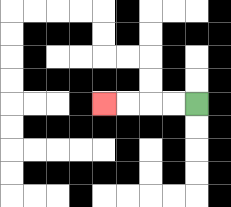{'start': '[8, 4]', 'end': '[4, 4]', 'path_directions': 'L,L,L,L', 'path_coordinates': '[[8, 4], [7, 4], [6, 4], [5, 4], [4, 4]]'}